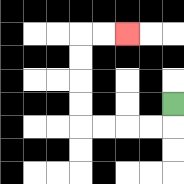{'start': '[7, 4]', 'end': '[5, 1]', 'path_directions': 'D,L,L,L,L,U,U,U,U,R,R', 'path_coordinates': '[[7, 4], [7, 5], [6, 5], [5, 5], [4, 5], [3, 5], [3, 4], [3, 3], [3, 2], [3, 1], [4, 1], [5, 1]]'}